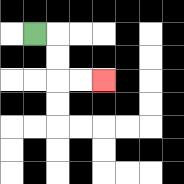{'start': '[1, 1]', 'end': '[4, 3]', 'path_directions': 'R,D,D,R,R', 'path_coordinates': '[[1, 1], [2, 1], [2, 2], [2, 3], [3, 3], [4, 3]]'}